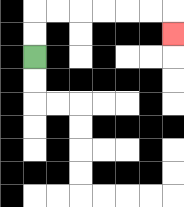{'start': '[1, 2]', 'end': '[7, 1]', 'path_directions': 'U,U,R,R,R,R,R,R,D', 'path_coordinates': '[[1, 2], [1, 1], [1, 0], [2, 0], [3, 0], [4, 0], [5, 0], [6, 0], [7, 0], [7, 1]]'}